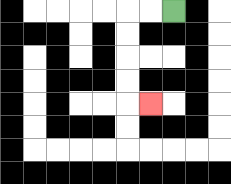{'start': '[7, 0]', 'end': '[6, 4]', 'path_directions': 'L,L,D,D,D,D,R', 'path_coordinates': '[[7, 0], [6, 0], [5, 0], [5, 1], [5, 2], [5, 3], [5, 4], [6, 4]]'}